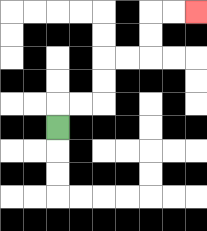{'start': '[2, 5]', 'end': '[8, 0]', 'path_directions': 'U,R,R,U,U,R,R,U,U,R,R', 'path_coordinates': '[[2, 5], [2, 4], [3, 4], [4, 4], [4, 3], [4, 2], [5, 2], [6, 2], [6, 1], [6, 0], [7, 0], [8, 0]]'}